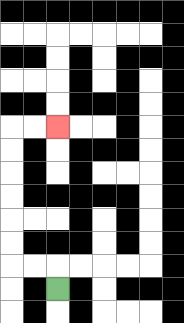{'start': '[2, 12]', 'end': '[2, 5]', 'path_directions': 'U,L,L,U,U,U,U,U,U,R,R', 'path_coordinates': '[[2, 12], [2, 11], [1, 11], [0, 11], [0, 10], [0, 9], [0, 8], [0, 7], [0, 6], [0, 5], [1, 5], [2, 5]]'}